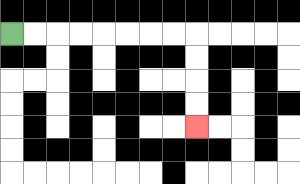{'start': '[0, 1]', 'end': '[8, 5]', 'path_directions': 'R,R,R,R,R,R,R,R,D,D,D,D', 'path_coordinates': '[[0, 1], [1, 1], [2, 1], [3, 1], [4, 1], [5, 1], [6, 1], [7, 1], [8, 1], [8, 2], [8, 3], [8, 4], [8, 5]]'}